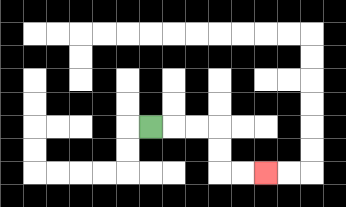{'start': '[6, 5]', 'end': '[11, 7]', 'path_directions': 'R,R,R,D,D,R,R', 'path_coordinates': '[[6, 5], [7, 5], [8, 5], [9, 5], [9, 6], [9, 7], [10, 7], [11, 7]]'}